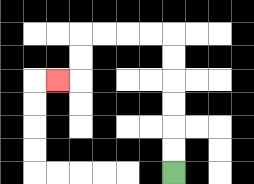{'start': '[7, 7]', 'end': '[2, 3]', 'path_directions': 'U,U,U,U,U,U,L,L,L,L,D,D,L', 'path_coordinates': '[[7, 7], [7, 6], [7, 5], [7, 4], [7, 3], [7, 2], [7, 1], [6, 1], [5, 1], [4, 1], [3, 1], [3, 2], [3, 3], [2, 3]]'}